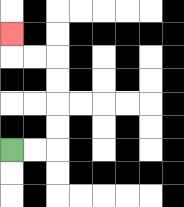{'start': '[0, 6]', 'end': '[0, 1]', 'path_directions': 'R,R,U,U,U,U,L,L,U', 'path_coordinates': '[[0, 6], [1, 6], [2, 6], [2, 5], [2, 4], [2, 3], [2, 2], [1, 2], [0, 2], [0, 1]]'}